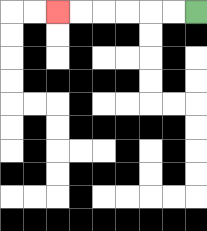{'start': '[8, 0]', 'end': '[2, 0]', 'path_directions': 'L,L,L,L,L,L', 'path_coordinates': '[[8, 0], [7, 0], [6, 0], [5, 0], [4, 0], [3, 0], [2, 0]]'}